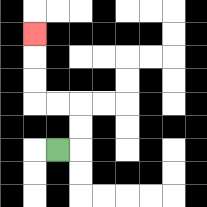{'start': '[2, 6]', 'end': '[1, 1]', 'path_directions': 'R,U,U,L,L,U,U,U', 'path_coordinates': '[[2, 6], [3, 6], [3, 5], [3, 4], [2, 4], [1, 4], [1, 3], [1, 2], [1, 1]]'}